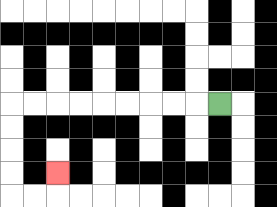{'start': '[9, 4]', 'end': '[2, 7]', 'path_directions': 'L,L,L,L,L,L,L,L,L,D,D,D,D,R,R,U', 'path_coordinates': '[[9, 4], [8, 4], [7, 4], [6, 4], [5, 4], [4, 4], [3, 4], [2, 4], [1, 4], [0, 4], [0, 5], [0, 6], [0, 7], [0, 8], [1, 8], [2, 8], [2, 7]]'}